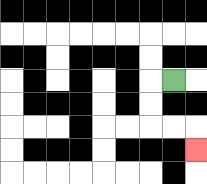{'start': '[7, 3]', 'end': '[8, 6]', 'path_directions': 'L,D,D,R,R,D', 'path_coordinates': '[[7, 3], [6, 3], [6, 4], [6, 5], [7, 5], [8, 5], [8, 6]]'}